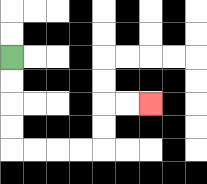{'start': '[0, 2]', 'end': '[6, 4]', 'path_directions': 'D,D,D,D,R,R,R,R,U,U,R,R', 'path_coordinates': '[[0, 2], [0, 3], [0, 4], [0, 5], [0, 6], [1, 6], [2, 6], [3, 6], [4, 6], [4, 5], [4, 4], [5, 4], [6, 4]]'}